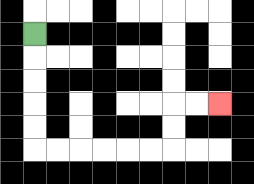{'start': '[1, 1]', 'end': '[9, 4]', 'path_directions': 'D,D,D,D,D,R,R,R,R,R,R,U,U,R,R', 'path_coordinates': '[[1, 1], [1, 2], [1, 3], [1, 4], [1, 5], [1, 6], [2, 6], [3, 6], [4, 6], [5, 6], [6, 6], [7, 6], [7, 5], [7, 4], [8, 4], [9, 4]]'}